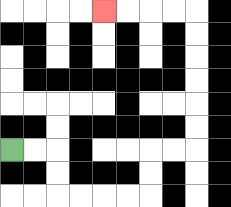{'start': '[0, 6]', 'end': '[4, 0]', 'path_directions': 'R,R,D,D,R,R,R,R,U,U,R,R,U,U,U,U,U,U,L,L,L,L', 'path_coordinates': '[[0, 6], [1, 6], [2, 6], [2, 7], [2, 8], [3, 8], [4, 8], [5, 8], [6, 8], [6, 7], [6, 6], [7, 6], [8, 6], [8, 5], [8, 4], [8, 3], [8, 2], [8, 1], [8, 0], [7, 0], [6, 0], [5, 0], [4, 0]]'}